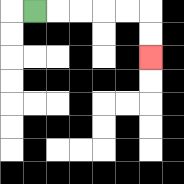{'start': '[1, 0]', 'end': '[6, 2]', 'path_directions': 'R,R,R,R,R,D,D', 'path_coordinates': '[[1, 0], [2, 0], [3, 0], [4, 0], [5, 0], [6, 0], [6, 1], [6, 2]]'}